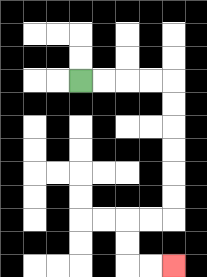{'start': '[3, 3]', 'end': '[7, 11]', 'path_directions': 'R,R,R,R,D,D,D,D,D,D,L,L,D,D,R,R', 'path_coordinates': '[[3, 3], [4, 3], [5, 3], [6, 3], [7, 3], [7, 4], [7, 5], [7, 6], [7, 7], [7, 8], [7, 9], [6, 9], [5, 9], [5, 10], [5, 11], [6, 11], [7, 11]]'}